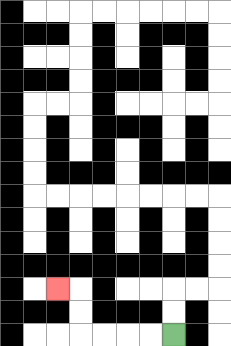{'start': '[7, 14]', 'end': '[2, 12]', 'path_directions': 'L,L,L,L,U,U,L', 'path_coordinates': '[[7, 14], [6, 14], [5, 14], [4, 14], [3, 14], [3, 13], [3, 12], [2, 12]]'}